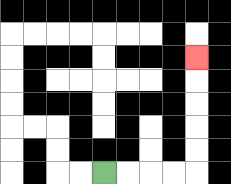{'start': '[4, 7]', 'end': '[8, 2]', 'path_directions': 'R,R,R,R,U,U,U,U,U', 'path_coordinates': '[[4, 7], [5, 7], [6, 7], [7, 7], [8, 7], [8, 6], [8, 5], [8, 4], [8, 3], [8, 2]]'}